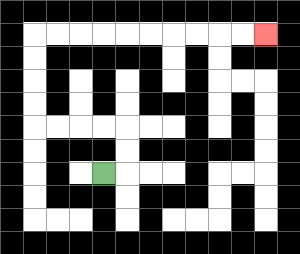{'start': '[4, 7]', 'end': '[11, 1]', 'path_directions': 'R,U,U,L,L,L,L,U,U,U,U,R,R,R,R,R,R,R,R,R,R', 'path_coordinates': '[[4, 7], [5, 7], [5, 6], [5, 5], [4, 5], [3, 5], [2, 5], [1, 5], [1, 4], [1, 3], [1, 2], [1, 1], [2, 1], [3, 1], [4, 1], [5, 1], [6, 1], [7, 1], [8, 1], [9, 1], [10, 1], [11, 1]]'}